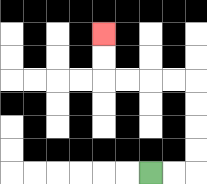{'start': '[6, 7]', 'end': '[4, 1]', 'path_directions': 'R,R,U,U,U,U,L,L,L,L,U,U', 'path_coordinates': '[[6, 7], [7, 7], [8, 7], [8, 6], [8, 5], [8, 4], [8, 3], [7, 3], [6, 3], [5, 3], [4, 3], [4, 2], [4, 1]]'}